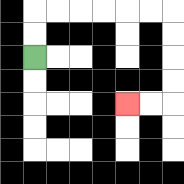{'start': '[1, 2]', 'end': '[5, 4]', 'path_directions': 'U,U,R,R,R,R,R,R,D,D,D,D,L,L', 'path_coordinates': '[[1, 2], [1, 1], [1, 0], [2, 0], [3, 0], [4, 0], [5, 0], [6, 0], [7, 0], [7, 1], [7, 2], [7, 3], [7, 4], [6, 4], [5, 4]]'}